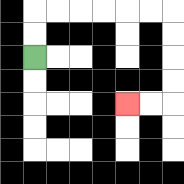{'start': '[1, 2]', 'end': '[5, 4]', 'path_directions': 'U,U,R,R,R,R,R,R,D,D,D,D,L,L', 'path_coordinates': '[[1, 2], [1, 1], [1, 0], [2, 0], [3, 0], [4, 0], [5, 0], [6, 0], [7, 0], [7, 1], [7, 2], [7, 3], [7, 4], [6, 4], [5, 4]]'}